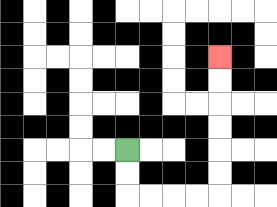{'start': '[5, 6]', 'end': '[9, 2]', 'path_directions': 'D,D,R,R,R,R,U,U,U,U,U,U', 'path_coordinates': '[[5, 6], [5, 7], [5, 8], [6, 8], [7, 8], [8, 8], [9, 8], [9, 7], [9, 6], [9, 5], [9, 4], [9, 3], [9, 2]]'}